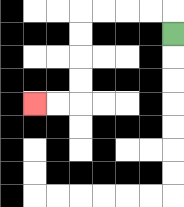{'start': '[7, 1]', 'end': '[1, 4]', 'path_directions': 'U,L,L,L,L,D,D,D,D,L,L', 'path_coordinates': '[[7, 1], [7, 0], [6, 0], [5, 0], [4, 0], [3, 0], [3, 1], [3, 2], [3, 3], [3, 4], [2, 4], [1, 4]]'}